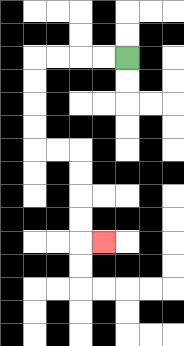{'start': '[5, 2]', 'end': '[4, 10]', 'path_directions': 'L,L,L,L,D,D,D,D,R,R,D,D,D,D,R', 'path_coordinates': '[[5, 2], [4, 2], [3, 2], [2, 2], [1, 2], [1, 3], [1, 4], [1, 5], [1, 6], [2, 6], [3, 6], [3, 7], [3, 8], [3, 9], [3, 10], [4, 10]]'}